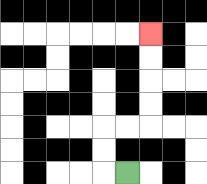{'start': '[5, 7]', 'end': '[6, 1]', 'path_directions': 'L,U,U,R,R,U,U,U,U', 'path_coordinates': '[[5, 7], [4, 7], [4, 6], [4, 5], [5, 5], [6, 5], [6, 4], [6, 3], [6, 2], [6, 1]]'}